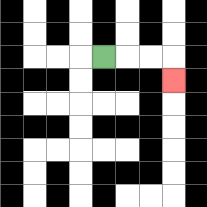{'start': '[4, 2]', 'end': '[7, 3]', 'path_directions': 'R,R,R,D', 'path_coordinates': '[[4, 2], [5, 2], [6, 2], [7, 2], [7, 3]]'}